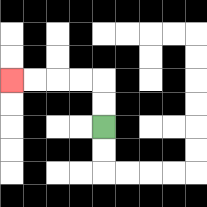{'start': '[4, 5]', 'end': '[0, 3]', 'path_directions': 'U,U,L,L,L,L', 'path_coordinates': '[[4, 5], [4, 4], [4, 3], [3, 3], [2, 3], [1, 3], [0, 3]]'}